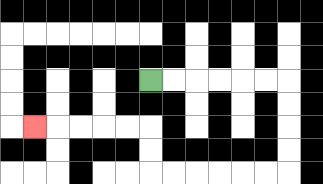{'start': '[6, 3]', 'end': '[1, 5]', 'path_directions': 'R,R,R,R,R,R,D,D,D,D,L,L,L,L,L,L,U,U,L,L,L,L,L', 'path_coordinates': '[[6, 3], [7, 3], [8, 3], [9, 3], [10, 3], [11, 3], [12, 3], [12, 4], [12, 5], [12, 6], [12, 7], [11, 7], [10, 7], [9, 7], [8, 7], [7, 7], [6, 7], [6, 6], [6, 5], [5, 5], [4, 5], [3, 5], [2, 5], [1, 5]]'}